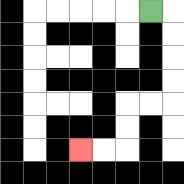{'start': '[6, 0]', 'end': '[3, 6]', 'path_directions': 'R,D,D,D,D,L,L,D,D,L,L', 'path_coordinates': '[[6, 0], [7, 0], [7, 1], [7, 2], [7, 3], [7, 4], [6, 4], [5, 4], [5, 5], [5, 6], [4, 6], [3, 6]]'}